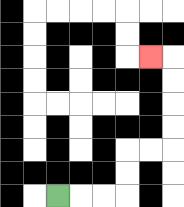{'start': '[2, 8]', 'end': '[6, 2]', 'path_directions': 'R,R,R,U,U,R,R,U,U,U,U,L', 'path_coordinates': '[[2, 8], [3, 8], [4, 8], [5, 8], [5, 7], [5, 6], [6, 6], [7, 6], [7, 5], [7, 4], [7, 3], [7, 2], [6, 2]]'}